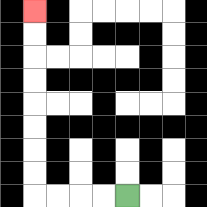{'start': '[5, 8]', 'end': '[1, 0]', 'path_directions': 'L,L,L,L,U,U,U,U,U,U,U,U', 'path_coordinates': '[[5, 8], [4, 8], [3, 8], [2, 8], [1, 8], [1, 7], [1, 6], [1, 5], [1, 4], [1, 3], [1, 2], [1, 1], [1, 0]]'}